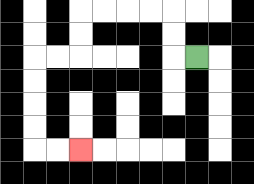{'start': '[8, 2]', 'end': '[3, 6]', 'path_directions': 'L,U,U,L,L,L,L,D,D,L,L,D,D,D,D,R,R', 'path_coordinates': '[[8, 2], [7, 2], [7, 1], [7, 0], [6, 0], [5, 0], [4, 0], [3, 0], [3, 1], [3, 2], [2, 2], [1, 2], [1, 3], [1, 4], [1, 5], [1, 6], [2, 6], [3, 6]]'}